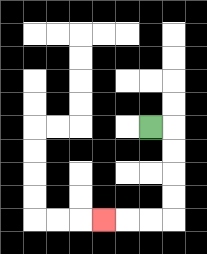{'start': '[6, 5]', 'end': '[4, 9]', 'path_directions': 'R,D,D,D,D,L,L,L', 'path_coordinates': '[[6, 5], [7, 5], [7, 6], [7, 7], [7, 8], [7, 9], [6, 9], [5, 9], [4, 9]]'}